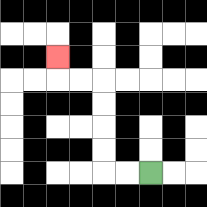{'start': '[6, 7]', 'end': '[2, 2]', 'path_directions': 'L,L,U,U,U,U,L,L,U', 'path_coordinates': '[[6, 7], [5, 7], [4, 7], [4, 6], [4, 5], [4, 4], [4, 3], [3, 3], [2, 3], [2, 2]]'}